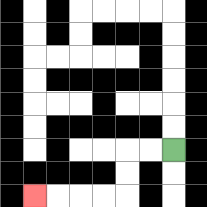{'start': '[7, 6]', 'end': '[1, 8]', 'path_directions': 'L,L,D,D,L,L,L,L', 'path_coordinates': '[[7, 6], [6, 6], [5, 6], [5, 7], [5, 8], [4, 8], [3, 8], [2, 8], [1, 8]]'}